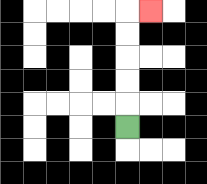{'start': '[5, 5]', 'end': '[6, 0]', 'path_directions': 'U,U,U,U,U,R', 'path_coordinates': '[[5, 5], [5, 4], [5, 3], [5, 2], [5, 1], [5, 0], [6, 0]]'}